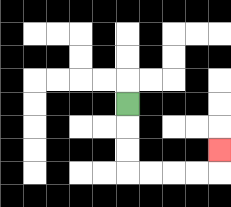{'start': '[5, 4]', 'end': '[9, 6]', 'path_directions': 'D,D,D,R,R,R,R,U', 'path_coordinates': '[[5, 4], [5, 5], [5, 6], [5, 7], [6, 7], [7, 7], [8, 7], [9, 7], [9, 6]]'}